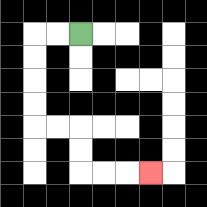{'start': '[3, 1]', 'end': '[6, 7]', 'path_directions': 'L,L,D,D,D,D,R,R,D,D,R,R,R', 'path_coordinates': '[[3, 1], [2, 1], [1, 1], [1, 2], [1, 3], [1, 4], [1, 5], [2, 5], [3, 5], [3, 6], [3, 7], [4, 7], [5, 7], [6, 7]]'}